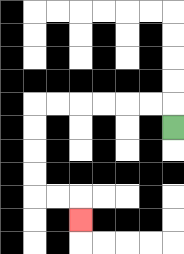{'start': '[7, 5]', 'end': '[3, 9]', 'path_directions': 'U,L,L,L,L,L,L,D,D,D,D,R,R,D', 'path_coordinates': '[[7, 5], [7, 4], [6, 4], [5, 4], [4, 4], [3, 4], [2, 4], [1, 4], [1, 5], [1, 6], [1, 7], [1, 8], [2, 8], [3, 8], [3, 9]]'}